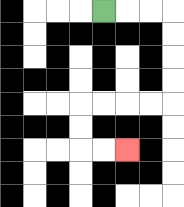{'start': '[4, 0]', 'end': '[5, 6]', 'path_directions': 'R,R,R,D,D,D,D,L,L,L,L,D,D,R,R', 'path_coordinates': '[[4, 0], [5, 0], [6, 0], [7, 0], [7, 1], [7, 2], [7, 3], [7, 4], [6, 4], [5, 4], [4, 4], [3, 4], [3, 5], [3, 6], [4, 6], [5, 6]]'}